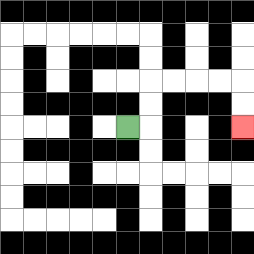{'start': '[5, 5]', 'end': '[10, 5]', 'path_directions': 'R,U,U,R,R,R,R,D,D', 'path_coordinates': '[[5, 5], [6, 5], [6, 4], [6, 3], [7, 3], [8, 3], [9, 3], [10, 3], [10, 4], [10, 5]]'}